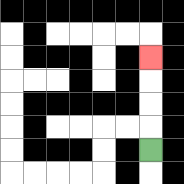{'start': '[6, 6]', 'end': '[6, 2]', 'path_directions': 'U,U,U,U', 'path_coordinates': '[[6, 6], [6, 5], [6, 4], [6, 3], [6, 2]]'}